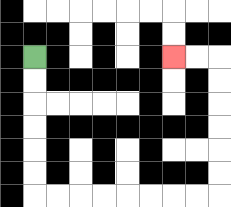{'start': '[1, 2]', 'end': '[7, 2]', 'path_directions': 'D,D,D,D,D,D,R,R,R,R,R,R,R,R,U,U,U,U,U,U,L,L', 'path_coordinates': '[[1, 2], [1, 3], [1, 4], [1, 5], [1, 6], [1, 7], [1, 8], [2, 8], [3, 8], [4, 8], [5, 8], [6, 8], [7, 8], [8, 8], [9, 8], [9, 7], [9, 6], [9, 5], [9, 4], [9, 3], [9, 2], [8, 2], [7, 2]]'}